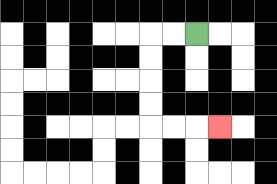{'start': '[8, 1]', 'end': '[9, 5]', 'path_directions': 'L,L,D,D,D,D,R,R,R', 'path_coordinates': '[[8, 1], [7, 1], [6, 1], [6, 2], [6, 3], [6, 4], [6, 5], [7, 5], [8, 5], [9, 5]]'}